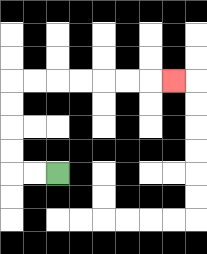{'start': '[2, 7]', 'end': '[7, 3]', 'path_directions': 'L,L,U,U,U,U,R,R,R,R,R,R,R', 'path_coordinates': '[[2, 7], [1, 7], [0, 7], [0, 6], [0, 5], [0, 4], [0, 3], [1, 3], [2, 3], [3, 3], [4, 3], [5, 3], [6, 3], [7, 3]]'}